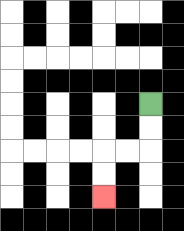{'start': '[6, 4]', 'end': '[4, 8]', 'path_directions': 'D,D,L,L,D,D', 'path_coordinates': '[[6, 4], [6, 5], [6, 6], [5, 6], [4, 6], [4, 7], [4, 8]]'}